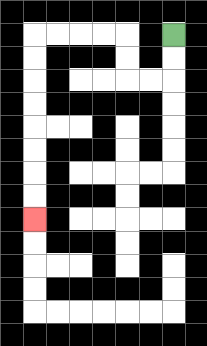{'start': '[7, 1]', 'end': '[1, 9]', 'path_directions': 'D,D,L,L,U,U,L,L,L,L,D,D,D,D,D,D,D,D', 'path_coordinates': '[[7, 1], [7, 2], [7, 3], [6, 3], [5, 3], [5, 2], [5, 1], [4, 1], [3, 1], [2, 1], [1, 1], [1, 2], [1, 3], [1, 4], [1, 5], [1, 6], [1, 7], [1, 8], [1, 9]]'}